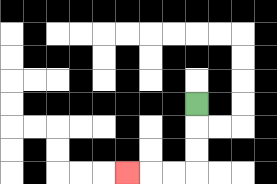{'start': '[8, 4]', 'end': '[5, 7]', 'path_directions': 'D,D,D,L,L,L', 'path_coordinates': '[[8, 4], [8, 5], [8, 6], [8, 7], [7, 7], [6, 7], [5, 7]]'}